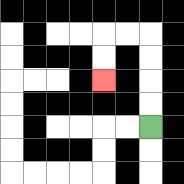{'start': '[6, 5]', 'end': '[4, 3]', 'path_directions': 'U,U,U,U,L,L,D,D', 'path_coordinates': '[[6, 5], [6, 4], [6, 3], [6, 2], [6, 1], [5, 1], [4, 1], [4, 2], [4, 3]]'}